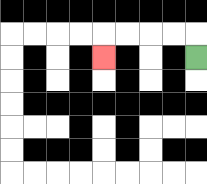{'start': '[8, 2]', 'end': '[4, 2]', 'path_directions': 'U,L,L,L,L,D', 'path_coordinates': '[[8, 2], [8, 1], [7, 1], [6, 1], [5, 1], [4, 1], [4, 2]]'}